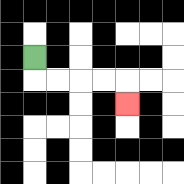{'start': '[1, 2]', 'end': '[5, 4]', 'path_directions': 'D,R,R,R,R,D', 'path_coordinates': '[[1, 2], [1, 3], [2, 3], [3, 3], [4, 3], [5, 3], [5, 4]]'}